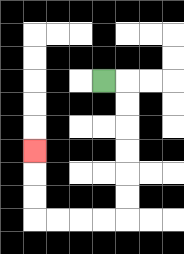{'start': '[4, 3]', 'end': '[1, 6]', 'path_directions': 'R,D,D,D,D,D,D,L,L,L,L,U,U,U', 'path_coordinates': '[[4, 3], [5, 3], [5, 4], [5, 5], [5, 6], [5, 7], [5, 8], [5, 9], [4, 9], [3, 9], [2, 9], [1, 9], [1, 8], [1, 7], [1, 6]]'}